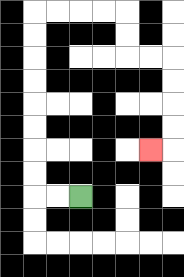{'start': '[3, 8]', 'end': '[6, 6]', 'path_directions': 'L,L,U,U,U,U,U,U,U,U,R,R,R,R,D,D,R,R,D,D,D,D,L', 'path_coordinates': '[[3, 8], [2, 8], [1, 8], [1, 7], [1, 6], [1, 5], [1, 4], [1, 3], [1, 2], [1, 1], [1, 0], [2, 0], [3, 0], [4, 0], [5, 0], [5, 1], [5, 2], [6, 2], [7, 2], [7, 3], [7, 4], [7, 5], [7, 6], [6, 6]]'}